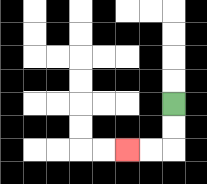{'start': '[7, 4]', 'end': '[5, 6]', 'path_directions': 'D,D,L,L', 'path_coordinates': '[[7, 4], [7, 5], [7, 6], [6, 6], [5, 6]]'}